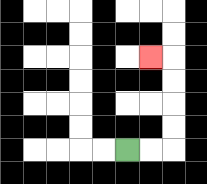{'start': '[5, 6]', 'end': '[6, 2]', 'path_directions': 'R,R,U,U,U,U,L', 'path_coordinates': '[[5, 6], [6, 6], [7, 6], [7, 5], [7, 4], [7, 3], [7, 2], [6, 2]]'}